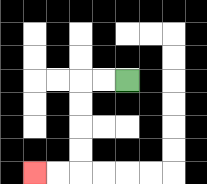{'start': '[5, 3]', 'end': '[1, 7]', 'path_directions': 'L,L,D,D,D,D,L,L', 'path_coordinates': '[[5, 3], [4, 3], [3, 3], [3, 4], [3, 5], [3, 6], [3, 7], [2, 7], [1, 7]]'}